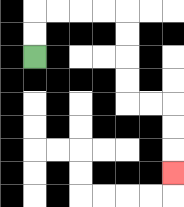{'start': '[1, 2]', 'end': '[7, 7]', 'path_directions': 'U,U,R,R,R,R,D,D,D,D,R,R,D,D,D', 'path_coordinates': '[[1, 2], [1, 1], [1, 0], [2, 0], [3, 0], [4, 0], [5, 0], [5, 1], [5, 2], [5, 3], [5, 4], [6, 4], [7, 4], [7, 5], [7, 6], [7, 7]]'}